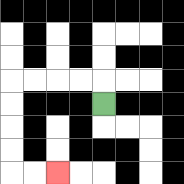{'start': '[4, 4]', 'end': '[2, 7]', 'path_directions': 'U,L,L,L,L,D,D,D,D,R,R', 'path_coordinates': '[[4, 4], [4, 3], [3, 3], [2, 3], [1, 3], [0, 3], [0, 4], [0, 5], [0, 6], [0, 7], [1, 7], [2, 7]]'}